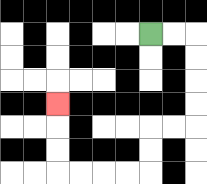{'start': '[6, 1]', 'end': '[2, 4]', 'path_directions': 'R,R,D,D,D,D,L,L,D,D,L,L,L,L,U,U,U', 'path_coordinates': '[[6, 1], [7, 1], [8, 1], [8, 2], [8, 3], [8, 4], [8, 5], [7, 5], [6, 5], [6, 6], [6, 7], [5, 7], [4, 7], [3, 7], [2, 7], [2, 6], [2, 5], [2, 4]]'}